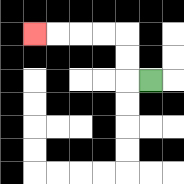{'start': '[6, 3]', 'end': '[1, 1]', 'path_directions': 'L,U,U,L,L,L,L', 'path_coordinates': '[[6, 3], [5, 3], [5, 2], [5, 1], [4, 1], [3, 1], [2, 1], [1, 1]]'}